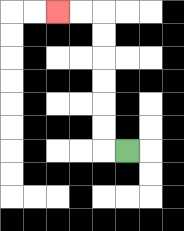{'start': '[5, 6]', 'end': '[2, 0]', 'path_directions': 'L,U,U,U,U,U,U,L,L', 'path_coordinates': '[[5, 6], [4, 6], [4, 5], [4, 4], [4, 3], [4, 2], [4, 1], [4, 0], [3, 0], [2, 0]]'}